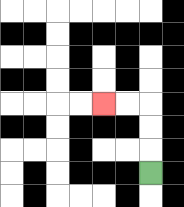{'start': '[6, 7]', 'end': '[4, 4]', 'path_directions': 'U,U,U,L,L', 'path_coordinates': '[[6, 7], [6, 6], [6, 5], [6, 4], [5, 4], [4, 4]]'}